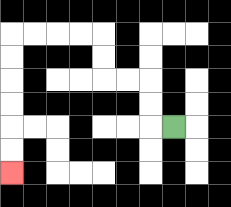{'start': '[7, 5]', 'end': '[0, 7]', 'path_directions': 'L,U,U,L,L,U,U,L,L,L,L,D,D,D,D,D,D', 'path_coordinates': '[[7, 5], [6, 5], [6, 4], [6, 3], [5, 3], [4, 3], [4, 2], [4, 1], [3, 1], [2, 1], [1, 1], [0, 1], [0, 2], [0, 3], [0, 4], [0, 5], [0, 6], [0, 7]]'}